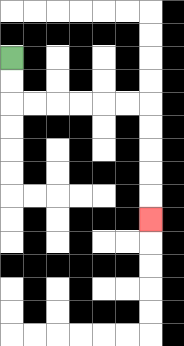{'start': '[0, 2]', 'end': '[6, 9]', 'path_directions': 'D,D,R,R,R,R,R,R,D,D,D,D,D', 'path_coordinates': '[[0, 2], [0, 3], [0, 4], [1, 4], [2, 4], [3, 4], [4, 4], [5, 4], [6, 4], [6, 5], [6, 6], [6, 7], [6, 8], [6, 9]]'}